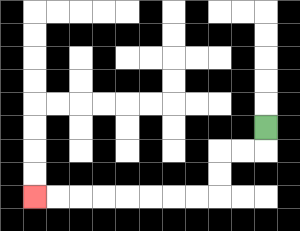{'start': '[11, 5]', 'end': '[1, 8]', 'path_directions': 'D,L,L,D,D,L,L,L,L,L,L,L,L', 'path_coordinates': '[[11, 5], [11, 6], [10, 6], [9, 6], [9, 7], [9, 8], [8, 8], [7, 8], [6, 8], [5, 8], [4, 8], [3, 8], [2, 8], [1, 8]]'}